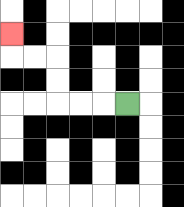{'start': '[5, 4]', 'end': '[0, 1]', 'path_directions': 'L,L,L,U,U,L,L,U', 'path_coordinates': '[[5, 4], [4, 4], [3, 4], [2, 4], [2, 3], [2, 2], [1, 2], [0, 2], [0, 1]]'}